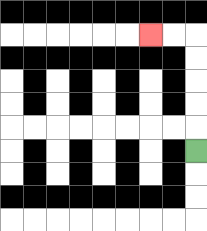{'start': '[8, 6]', 'end': '[6, 1]', 'path_directions': 'U,U,U,U,U,L,L', 'path_coordinates': '[[8, 6], [8, 5], [8, 4], [8, 3], [8, 2], [8, 1], [7, 1], [6, 1]]'}